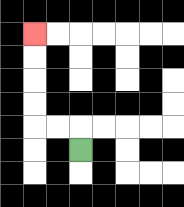{'start': '[3, 6]', 'end': '[1, 1]', 'path_directions': 'U,L,L,U,U,U,U', 'path_coordinates': '[[3, 6], [3, 5], [2, 5], [1, 5], [1, 4], [1, 3], [1, 2], [1, 1]]'}